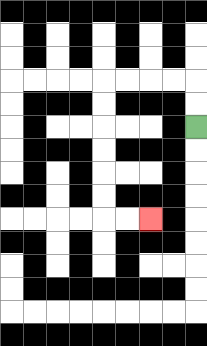{'start': '[8, 5]', 'end': '[6, 9]', 'path_directions': 'U,U,L,L,L,L,D,D,D,D,D,D,R,R', 'path_coordinates': '[[8, 5], [8, 4], [8, 3], [7, 3], [6, 3], [5, 3], [4, 3], [4, 4], [4, 5], [4, 6], [4, 7], [4, 8], [4, 9], [5, 9], [6, 9]]'}